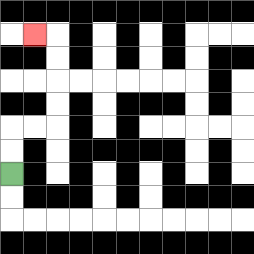{'start': '[0, 7]', 'end': '[1, 1]', 'path_directions': 'U,U,R,R,U,U,U,U,L', 'path_coordinates': '[[0, 7], [0, 6], [0, 5], [1, 5], [2, 5], [2, 4], [2, 3], [2, 2], [2, 1], [1, 1]]'}